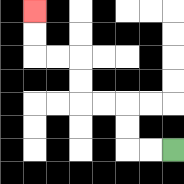{'start': '[7, 6]', 'end': '[1, 0]', 'path_directions': 'L,L,U,U,L,L,U,U,L,L,U,U', 'path_coordinates': '[[7, 6], [6, 6], [5, 6], [5, 5], [5, 4], [4, 4], [3, 4], [3, 3], [3, 2], [2, 2], [1, 2], [1, 1], [1, 0]]'}